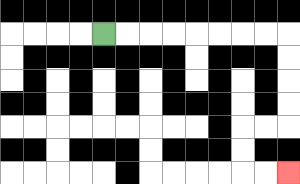{'start': '[4, 1]', 'end': '[12, 7]', 'path_directions': 'R,R,R,R,R,R,R,R,D,D,D,D,L,L,D,D,R,R', 'path_coordinates': '[[4, 1], [5, 1], [6, 1], [7, 1], [8, 1], [9, 1], [10, 1], [11, 1], [12, 1], [12, 2], [12, 3], [12, 4], [12, 5], [11, 5], [10, 5], [10, 6], [10, 7], [11, 7], [12, 7]]'}